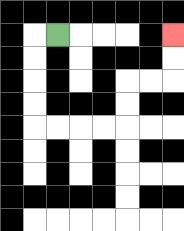{'start': '[2, 1]', 'end': '[7, 1]', 'path_directions': 'L,D,D,D,D,R,R,R,R,U,U,R,R,U,U', 'path_coordinates': '[[2, 1], [1, 1], [1, 2], [1, 3], [1, 4], [1, 5], [2, 5], [3, 5], [4, 5], [5, 5], [5, 4], [5, 3], [6, 3], [7, 3], [7, 2], [7, 1]]'}